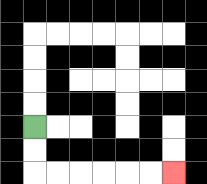{'start': '[1, 5]', 'end': '[7, 7]', 'path_directions': 'D,D,R,R,R,R,R,R', 'path_coordinates': '[[1, 5], [1, 6], [1, 7], [2, 7], [3, 7], [4, 7], [5, 7], [6, 7], [7, 7]]'}